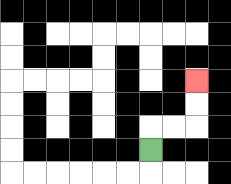{'start': '[6, 6]', 'end': '[8, 3]', 'path_directions': 'U,R,R,U,U', 'path_coordinates': '[[6, 6], [6, 5], [7, 5], [8, 5], [8, 4], [8, 3]]'}